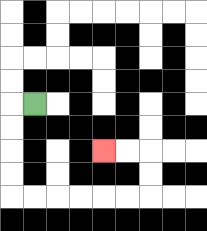{'start': '[1, 4]', 'end': '[4, 6]', 'path_directions': 'L,D,D,D,D,R,R,R,R,R,R,U,U,L,L', 'path_coordinates': '[[1, 4], [0, 4], [0, 5], [0, 6], [0, 7], [0, 8], [1, 8], [2, 8], [3, 8], [4, 8], [5, 8], [6, 8], [6, 7], [6, 6], [5, 6], [4, 6]]'}